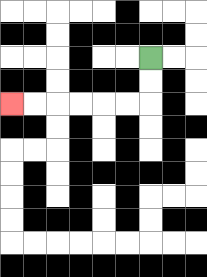{'start': '[6, 2]', 'end': '[0, 4]', 'path_directions': 'D,D,L,L,L,L,L,L', 'path_coordinates': '[[6, 2], [6, 3], [6, 4], [5, 4], [4, 4], [3, 4], [2, 4], [1, 4], [0, 4]]'}